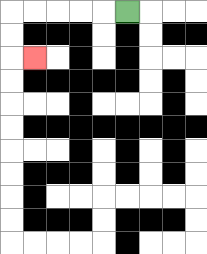{'start': '[5, 0]', 'end': '[1, 2]', 'path_directions': 'L,L,L,L,L,D,D,R', 'path_coordinates': '[[5, 0], [4, 0], [3, 0], [2, 0], [1, 0], [0, 0], [0, 1], [0, 2], [1, 2]]'}